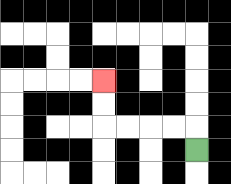{'start': '[8, 6]', 'end': '[4, 3]', 'path_directions': 'U,L,L,L,L,U,U', 'path_coordinates': '[[8, 6], [8, 5], [7, 5], [6, 5], [5, 5], [4, 5], [4, 4], [4, 3]]'}